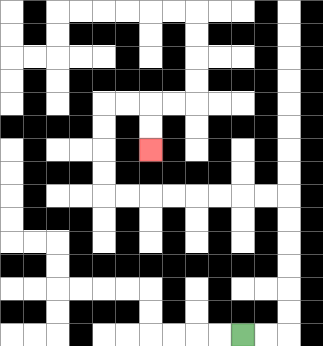{'start': '[10, 14]', 'end': '[6, 6]', 'path_directions': 'R,R,U,U,U,U,U,U,L,L,L,L,L,L,L,L,U,U,U,U,R,R,D,D', 'path_coordinates': '[[10, 14], [11, 14], [12, 14], [12, 13], [12, 12], [12, 11], [12, 10], [12, 9], [12, 8], [11, 8], [10, 8], [9, 8], [8, 8], [7, 8], [6, 8], [5, 8], [4, 8], [4, 7], [4, 6], [4, 5], [4, 4], [5, 4], [6, 4], [6, 5], [6, 6]]'}